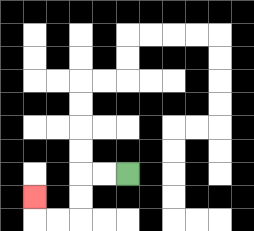{'start': '[5, 7]', 'end': '[1, 8]', 'path_directions': 'L,L,D,D,L,L,U', 'path_coordinates': '[[5, 7], [4, 7], [3, 7], [3, 8], [3, 9], [2, 9], [1, 9], [1, 8]]'}